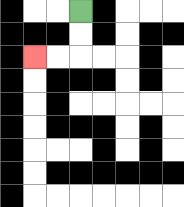{'start': '[3, 0]', 'end': '[1, 2]', 'path_directions': 'D,D,L,L', 'path_coordinates': '[[3, 0], [3, 1], [3, 2], [2, 2], [1, 2]]'}